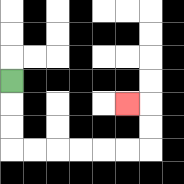{'start': '[0, 3]', 'end': '[5, 4]', 'path_directions': 'D,D,D,R,R,R,R,R,R,U,U,L', 'path_coordinates': '[[0, 3], [0, 4], [0, 5], [0, 6], [1, 6], [2, 6], [3, 6], [4, 6], [5, 6], [6, 6], [6, 5], [6, 4], [5, 4]]'}